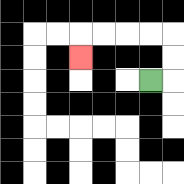{'start': '[6, 3]', 'end': '[3, 2]', 'path_directions': 'R,U,U,L,L,L,L,D', 'path_coordinates': '[[6, 3], [7, 3], [7, 2], [7, 1], [6, 1], [5, 1], [4, 1], [3, 1], [3, 2]]'}